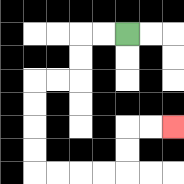{'start': '[5, 1]', 'end': '[7, 5]', 'path_directions': 'L,L,D,D,L,L,D,D,D,D,R,R,R,R,U,U,R,R', 'path_coordinates': '[[5, 1], [4, 1], [3, 1], [3, 2], [3, 3], [2, 3], [1, 3], [1, 4], [1, 5], [1, 6], [1, 7], [2, 7], [3, 7], [4, 7], [5, 7], [5, 6], [5, 5], [6, 5], [7, 5]]'}